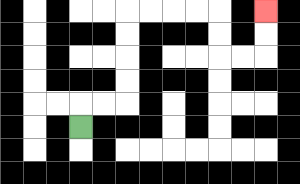{'start': '[3, 5]', 'end': '[11, 0]', 'path_directions': 'U,R,R,U,U,U,U,R,R,R,R,D,D,R,R,U,U', 'path_coordinates': '[[3, 5], [3, 4], [4, 4], [5, 4], [5, 3], [5, 2], [5, 1], [5, 0], [6, 0], [7, 0], [8, 0], [9, 0], [9, 1], [9, 2], [10, 2], [11, 2], [11, 1], [11, 0]]'}